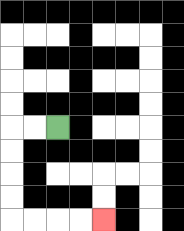{'start': '[2, 5]', 'end': '[4, 9]', 'path_directions': 'L,L,D,D,D,D,R,R,R,R', 'path_coordinates': '[[2, 5], [1, 5], [0, 5], [0, 6], [0, 7], [0, 8], [0, 9], [1, 9], [2, 9], [3, 9], [4, 9]]'}